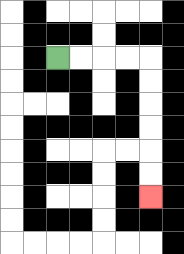{'start': '[2, 2]', 'end': '[6, 8]', 'path_directions': 'R,R,R,R,D,D,D,D,D,D', 'path_coordinates': '[[2, 2], [3, 2], [4, 2], [5, 2], [6, 2], [6, 3], [6, 4], [6, 5], [6, 6], [6, 7], [6, 8]]'}